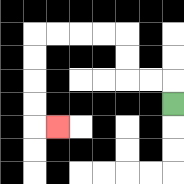{'start': '[7, 4]', 'end': '[2, 5]', 'path_directions': 'U,L,L,U,U,L,L,L,L,D,D,D,D,R', 'path_coordinates': '[[7, 4], [7, 3], [6, 3], [5, 3], [5, 2], [5, 1], [4, 1], [3, 1], [2, 1], [1, 1], [1, 2], [1, 3], [1, 4], [1, 5], [2, 5]]'}